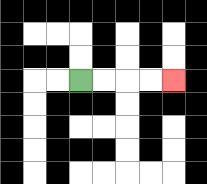{'start': '[3, 3]', 'end': '[7, 3]', 'path_directions': 'R,R,R,R', 'path_coordinates': '[[3, 3], [4, 3], [5, 3], [6, 3], [7, 3]]'}